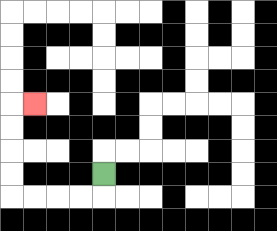{'start': '[4, 7]', 'end': '[1, 4]', 'path_directions': 'D,L,L,L,L,U,U,U,U,R', 'path_coordinates': '[[4, 7], [4, 8], [3, 8], [2, 8], [1, 8], [0, 8], [0, 7], [0, 6], [0, 5], [0, 4], [1, 4]]'}